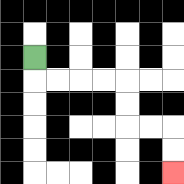{'start': '[1, 2]', 'end': '[7, 7]', 'path_directions': 'D,R,R,R,R,D,D,R,R,D,D', 'path_coordinates': '[[1, 2], [1, 3], [2, 3], [3, 3], [4, 3], [5, 3], [5, 4], [5, 5], [6, 5], [7, 5], [7, 6], [7, 7]]'}